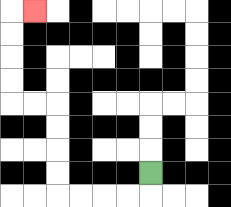{'start': '[6, 7]', 'end': '[1, 0]', 'path_directions': 'D,L,L,L,L,U,U,U,U,L,L,U,U,U,U,R', 'path_coordinates': '[[6, 7], [6, 8], [5, 8], [4, 8], [3, 8], [2, 8], [2, 7], [2, 6], [2, 5], [2, 4], [1, 4], [0, 4], [0, 3], [0, 2], [0, 1], [0, 0], [1, 0]]'}